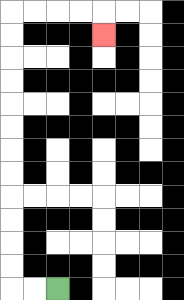{'start': '[2, 12]', 'end': '[4, 1]', 'path_directions': 'L,L,U,U,U,U,U,U,U,U,U,U,U,U,R,R,R,R,D', 'path_coordinates': '[[2, 12], [1, 12], [0, 12], [0, 11], [0, 10], [0, 9], [0, 8], [0, 7], [0, 6], [0, 5], [0, 4], [0, 3], [0, 2], [0, 1], [0, 0], [1, 0], [2, 0], [3, 0], [4, 0], [4, 1]]'}